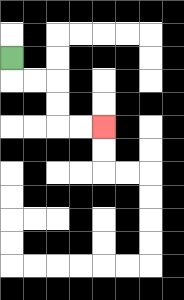{'start': '[0, 2]', 'end': '[4, 5]', 'path_directions': 'D,R,R,D,D,R,R', 'path_coordinates': '[[0, 2], [0, 3], [1, 3], [2, 3], [2, 4], [2, 5], [3, 5], [4, 5]]'}